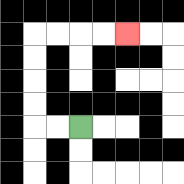{'start': '[3, 5]', 'end': '[5, 1]', 'path_directions': 'L,L,U,U,U,U,R,R,R,R', 'path_coordinates': '[[3, 5], [2, 5], [1, 5], [1, 4], [1, 3], [1, 2], [1, 1], [2, 1], [3, 1], [4, 1], [5, 1]]'}